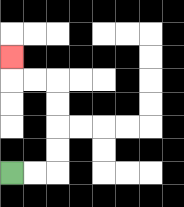{'start': '[0, 7]', 'end': '[0, 2]', 'path_directions': 'R,R,U,U,U,U,L,L,U', 'path_coordinates': '[[0, 7], [1, 7], [2, 7], [2, 6], [2, 5], [2, 4], [2, 3], [1, 3], [0, 3], [0, 2]]'}